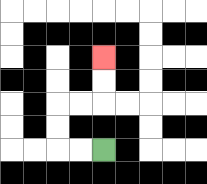{'start': '[4, 6]', 'end': '[4, 2]', 'path_directions': 'L,L,U,U,R,R,U,U', 'path_coordinates': '[[4, 6], [3, 6], [2, 6], [2, 5], [2, 4], [3, 4], [4, 4], [4, 3], [4, 2]]'}